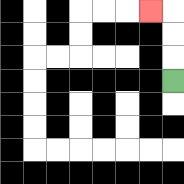{'start': '[7, 3]', 'end': '[6, 0]', 'path_directions': 'U,U,U,L', 'path_coordinates': '[[7, 3], [7, 2], [7, 1], [7, 0], [6, 0]]'}